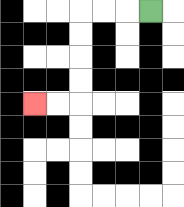{'start': '[6, 0]', 'end': '[1, 4]', 'path_directions': 'L,L,L,D,D,D,D,L,L', 'path_coordinates': '[[6, 0], [5, 0], [4, 0], [3, 0], [3, 1], [3, 2], [3, 3], [3, 4], [2, 4], [1, 4]]'}